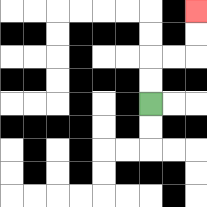{'start': '[6, 4]', 'end': '[8, 0]', 'path_directions': 'U,U,R,R,U,U', 'path_coordinates': '[[6, 4], [6, 3], [6, 2], [7, 2], [8, 2], [8, 1], [8, 0]]'}